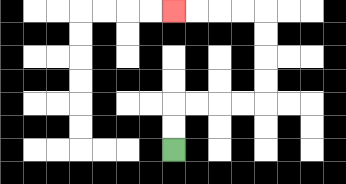{'start': '[7, 6]', 'end': '[7, 0]', 'path_directions': 'U,U,R,R,R,R,U,U,U,U,L,L,L,L', 'path_coordinates': '[[7, 6], [7, 5], [7, 4], [8, 4], [9, 4], [10, 4], [11, 4], [11, 3], [11, 2], [11, 1], [11, 0], [10, 0], [9, 0], [8, 0], [7, 0]]'}